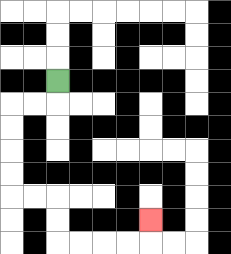{'start': '[2, 3]', 'end': '[6, 9]', 'path_directions': 'D,L,L,D,D,D,D,R,R,D,D,R,R,R,R,U', 'path_coordinates': '[[2, 3], [2, 4], [1, 4], [0, 4], [0, 5], [0, 6], [0, 7], [0, 8], [1, 8], [2, 8], [2, 9], [2, 10], [3, 10], [4, 10], [5, 10], [6, 10], [6, 9]]'}